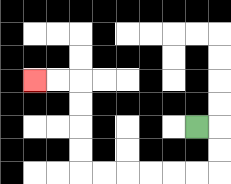{'start': '[8, 5]', 'end': '[1, 3]', 'path_directions': 'R,D,D,L,L,L,L,L,L,U,U,U,U,L,L', 'path_coordinates': '[[8, 5], [9, 5], [9, 6], [9, 7], [8, 7], [7, 7], [6, 7], [5, 7], [4, 7], [3, 7], [3, 6], [3, 5], [3, 4], [3, 3], [2, 3], [1, 3]]'}